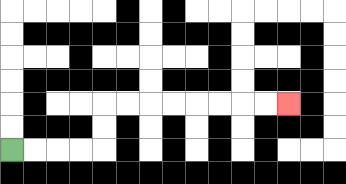{'start': '[0, 6]', 'end': '[12, 4]', 'path_directions': 'R,R,R,R,U,U,R,R,R,R,R,R,R,R', 'path_coordinates': '[[0, 6], [1, 6], [2, 6], [3, 6], [4, 6], [4, 5], [4, 4], [5, 4], [6, 4], [7, 4], [8, 4], [9, 4], [10, 4], [11, 4], [12, 4]]'}